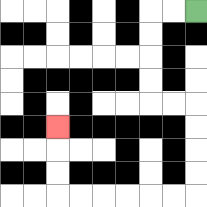{'start': '[8, 0]', 'end': '[2, 5]', 'path_directions': 'L,L,D,D,D,D,R,R,D,D,D,D,L,L,L,L,L,L,U,U,U', 'path_coordinates': '[[8, 0], [7, 0], [6, 0], [6, 1], [6, 2], [6, 3], [6, 4], [7, 4], [8, 4], [8, 5], [8, 6], [8, 7], [8, 8], [7, 8], [6, 8], [5, 8], [4, 8], [3, 8], [2, 8], [2, 7], [2, 6], [2, 5]]'}